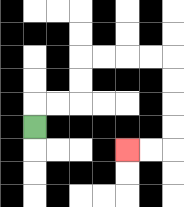{'start': '[1, 5]', 'end': '[5, 6]', 'path_directions': 'U,R,R,U,U,R,R,R,R,D,D,D,D,L,L', 'path_coordinates': '[[1, 5], [1, 4], [2, 4], [3, 4], [3, 3], [3, 2], [4, 2], [5, 2], [6, 2], [7, 2], [7, 3], [7, 4], [7, 5], [7, 6], [6, 6], [5, 6]]'}